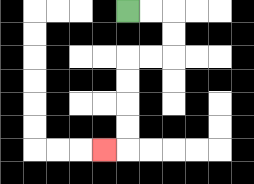{'start': '[5, 0]', 'end': '[4, 6]', 'path_directions': 'R,R,D,D,L,L,D,D,D,D,L', 'path_coordinates': '[[5, 0], [6, 0], [7, 0], [7, 1], [7, 2], [6, 2], [5, 2], [5, 3], [5, 4], [5, 5], [5, 6], [4, 6]]'}